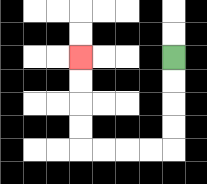{'start': '[7, 2]', 'end': '[3, 2]', 'path_directions': 'D,D,D,D,L,L,L,L,U,U,U,U', 'path_coordinates': '[[7, 2], [7, 3], [7, 4], [7, 5], [7, 6], [6, 6], [5, 6], [4, 6], [3, 6], [3, 5], [3, 4], [3, 3], [3, 2]]'}